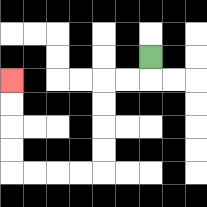{'start': '[6, 2]', 'end': '[0, 3]', 'path_directions': 'D,L,L,D,D,D,D,L,L,L,L,U,U,U,U', 'path_coordinates': '[[6, 2], [6, 3], [5, 3], [4, 3], [4, 4], [4, 5], [4, 6], [4, 7], [3, 7], [2, 7], [1, 7], [0, 7], [0, 6], [0, 5], [0, 4], [0, 3]]'}